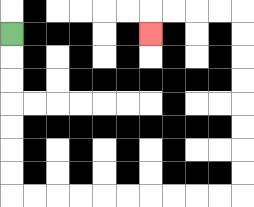{'start': '[0, 1]', 'end': '[6, 1]', 'path_directions': 'D,D,D,D,D,D,D,R,R,R,R,R,R,R,R,R,R,U,U,U,U,U,U,U,U,L,L,L,L,D', 'path_coordinates': '[[0, 1], [0, 2], [0, 3], [0, 4], [0, 5], [0, 6], [0, 7], [0, 8], [1, 8], [2, 8], [3, 8], [4, 8], [5, 8], [6, 8], [7, 8], [8, 8], [9, 8], [10, 8], [10, 7], [10, 6], [10, 5], [10, 4], [10, 3], [10, 2], [10, 1], [10, 0], [9, 0], [8, 0], [7, 0], [6, 0], [6, 1]]'}